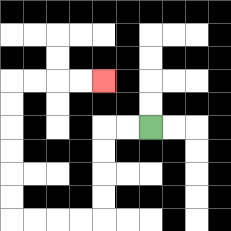{'start': '[6, 5]', 'end': '[4, 3]', 'path_directions': 'L,L,D,D,D,D,L,L,L,L,U,U,U,U,U,U,R,R,R,R', 'path_coordinates': '[[6, 5], [5, 5], [4, 5], [4, 6], [4, 7], [4, 8], [4, 9], [3, 9], [2, 9], [1, 9], [0, 9], [0, 8], [0, 7], [0, 6], [0, 5], [0, 4], [0, 3], [1, 3], [2, 3], [3, 3], [4, 3]]'}